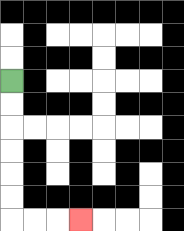{'start': '[0, 3]', 'end': '[3, 9]', 'path_directions': 'D,D,D,D,D,D,R,R,R', 'path_coordinates': '[[0, 3], [0, 4], [0, 5], [0, 6], [0, 7], [0, 8], [0, 9], [1, 9], [2, 9], [3, 9]]'}